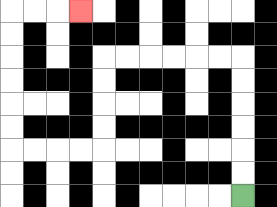{'start': '[10, 8]', 'end': '[3, 0]', 'path_directions': 'U,U,U,U,U,U,L,L,L,L,L,L,D,D,D,D,L,L,L,L,U,U,U,U,U,U,R,R,R', 'path_coordinates': '[[10, 8], [10, 7], [10, 6], [10, 5], [10, 4], [10, 3], [10, 2], [9, 2], [8, 2], [7, 2], [6, 2], [5, 2], [4, 2], [4, 3], [4, 4], [4, 5], [4, 6], [3, 6], [2, 6], [1, 6], [0, 6], [0, 5], [0, 4], [0, 3], [0, 2], [0, 1], [0, 0], [1, 0], [2, 0], [3, 0]]'}